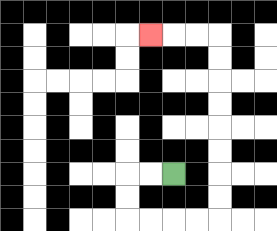{'start': '[7, 7]', 'end': '[6, 1]', 'path_directions': 'L,L,D,D,R,R,R,R,U,U,U,U,U,U,U,U,L,L,L', 'path_coordinates': '[[7, 7], [6, 7], [5, 7], [5, 8], [5, 9], [6, 9], [7, 9], [8, 9], [9, 9], [9, 8], [9, 7], [9, 6], [9, 5], [9, 4], [9, 3], [9, 2], [9, 1], [8, 1], [7, 1], [6, 1]]'}